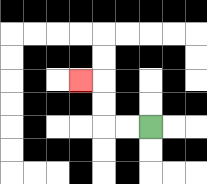{'start': '[6, 5]', 'end': '[3, 3]', 'path_directions': 'L,L,U,U,L', 'path_coordinates': '[[6, 5], [5, 5], [4, 5], [4, 4], [4, 3], [3, 3]]'}